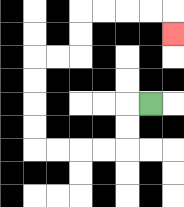{'start': '[6, 4]', 'end': '[7, 1]', 'path_directions': 'L,D,D,L,L,L,L,U,U,U,U,R,R,U,U,R,R,R,R,D', 'path_coordinates': '[[6, 4], [5, 4], [5, 5], [5, 6], [4, 6], [3, 6], [2, 6], [1, 6], [1, 5], [1, 4], [1, 3], [1, 2], [2, 2], [3, 2], [3, 1], [3, 0], [4, 0], [5, 0], [6, 0], [7, 0], [7, 1]]'}